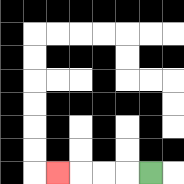{'start': '[6, 7]', 'end': '[2, 7]', 'path_directions': 'L,L,L,L', 'path_coordinates': '[[6, 7], [5, 7], [4, 7], [3, 7], [2, 7]]'}